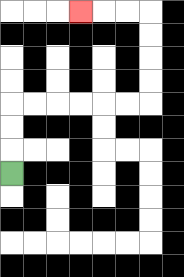{'start': '[0, 7]', 'end': '[3, 0]', 'path_directions': 'U,U,U,R,R,R,R,R,R,U,U,U,U,L,L,L', 'path_coordinates': '[[0, 7], [0, 6], [0, 5], [0, 4], [1, 4], [2, 4], [3, 4], [4, 4], [5, 4], [6, 4], [6, 3], [6, 2], [6, 1], [6, 0], [5, 0], [4, 0], [3, 0]]'}